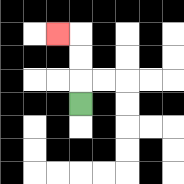{'start': '[3, 4]', 'end': '[2, 1]', 'path_directions': 'U,U,U,L', 'path_coordinates': '[[3, 4], [3, 3], [3, 2], [3, 1], [2, 1]]'}